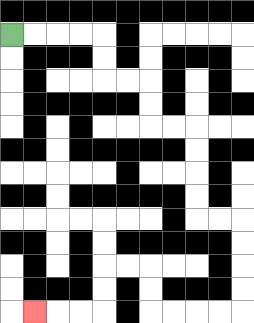{'start': '[0, 1]', 'end': '[1, 13]', 'path_directions': 'R,R,R,R,D,D,R,R,D,D,R,R,D,D,D,D,R,R,D,D,D,D,L,L,L,L,U,U,L,L,D,D,L,L,L', 'path_coordinates': '[[0, 1], [1, 1], [2, 1], [3, 1], [4, 1], [4, 2], [4, 3], [5, 3], [6, 3], [6, 4], [6, 5], [7, 5], [8, 5], [8, 6], [8, 7], [8, 8], [8, 9], [9, 9], [10, 9], [10, 10], [10, 11], [10, 12], [10, 13], [9, 13], [8, 13], [7, 13], [6, 13], [6, 12], [6, 11], [5, 11], [4, 11], [4, 12], [4, 13], [3, 13], [2, 13], [1, 13]]'}